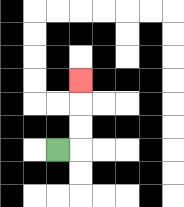{'start': '[2, 6]', 'end': '[3, 3]', 'path_directions': 'R,U,U,U', 'path_coordinates': '[[2, 6], [3, 6], [3, 5], [3, 4], [3, 3]]'}